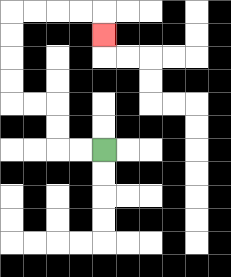{'start': '[4, 6]', 'end': '[4, 1]', 'path_directions': 'L,L,U,U,L,L,U,U,U,U,R,R,R,R,D', 'path_coordinates': '[[4, 6], [3, 6], [2, 6], [2, 5], [2, 4], [1, 4], [0, 4], [0, 3], [0, 2], [0, 1], [0, 0], [1, 0], [2, 0], [3, 0], [4, 0], [4, 1]]'}